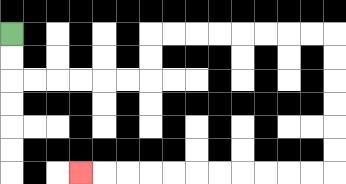{'start': '[0, 1]', 'end': '[3, 7]', 'path_directions': 'D,D,R,R,R,R,R,R,U,U,R,R,R,R,R,R,R,R,D,D,D,D,D,D,L,L,L,L,L,L,L,L,L,L,L', 'path_coordinates': '[[0, 1], [0, 2], [0, 3], [1, 3], [2, 3], [3, 3], [4, 3], [5, 3], [6, 3], [6, 2], [6, 1], [7, 1], [8, 1], [9, 1], [10, 1], [11, 1], [12, 1], [13, 1], [14, 1], [14, 2], [14, 3], [14, 4], [14, 5], [14, 6], [14, 7], [13, 7], [12, 7], [11, 7], [10, 7], [9, 7], [8, 7], [7, 7], [6, 7], [5, 7], [4, 7], [3, 7]]'}